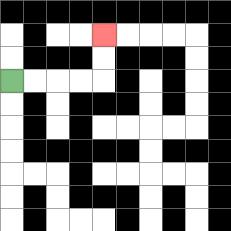{'start': '[0, 3]', 'end': '[4, 1]', 'path_directions': 'R,R,R,R,U,U', 'path_coordinates': '[[0, 3], [1, 3], [2, 3], [3, 3], [4, 3], [4, 2], [4, 1]]'}